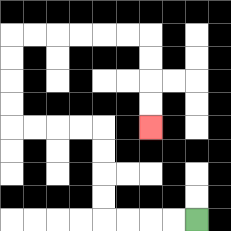{'start': '[8, 9]', 'end': '[6, 5]', 'path_directions': 'L,L,L,L,U,U,U,U,L,L,L,L,U,U,U,U,R,R,R,R,R,R,D,D,D,D', 'path_coordinates': '[[8, 9], [7, 9], [6, 9], [5, 9], [4, 9], [4, 8], [4, 7], [4, 6], [4, 5], [3, 5], [2, 5], [1, 5], [0, 5], [0, 4], [0, 3], [0, 2], [0, 1], [1, 1], [2, 1], [3, 1], [4, 1], [5, 1], [6, 1], [6, 2], [6, 3], [6, 4], [6, 5]]'}